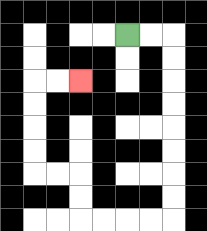{'start': '[5, 1]', 'end': '[3, 3]', 'path_directions': 'R,R,D,D,D,D,D,D,D,D,L,L,L,L,U,U,L,L,U,U,U,U,R,R', 'path_coordinates': '[[5, 1], [6, 1], [7, 1], [7, 2], [7, 3], [7, 4], [7, 5], [7, 6], [7, 7], [7, 8], [7, 9], [6, 9], [5, 9], [4, 9], [3, 9], [3, 8], [3, 7], [2, 7], [1, 7], [1, 6], [1, 5], [1, 4], [1, 3], [2, 3], [3, 3]]'}